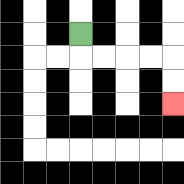{'start': '[3, 1]', 'end': '[7, 4]', 'path_directions': 'D,R,R,R,R,D,D', 'path_coordinates': '[[3, 1], [3, 2], [4, 2], [5, 2], [6, 2], [7, 2], [7, 3], [7, 4]]'}